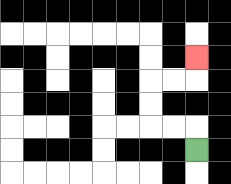{'start': '[8, 6]', 'end': '[8, 2]', 'path_directions': 'U,L,L,U,U,R,R,U', 'path_coordinates': '[[8, 6], [8, 5], [7, 5], [6, 5], [6, 4], [6, 3], [7, 3], [8, 3], [8, 2]]'}